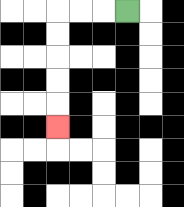{'start': '[5, 0]', 'end': '[2, 5]', 'path_directions': 'L,L,L,D,D,D,D,D', 'path_coordinates': '[[5, 0], [4, 0], [3, 0], [2, 0], [2, 1], [2, 2], [2, 3], [2, 4], [2, 5]]'}